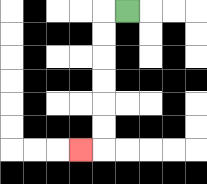{'start': '[5, 0]', 'end': '[3, 6]', 'path_directions': 'L,D,D,D,D,D,D,L', 'path_coordinates': '[[5, 0], [4, 0], [4, 1], [4, 2], [4, 3], [4, 4], [4, 5], [4, 6], [3, 6]]'}